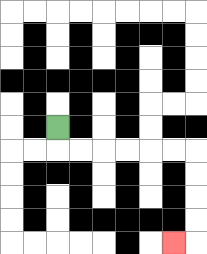{'start': '[2, 5]', 'end': '[7, 10]', 'path_directions': 'D,R,R,R,R,R,R,D,D,D,D,L', 'path_coordinates': '[[2, 5], [2, 6], [3, 6], [4, 6], [5, 6], [6, 6], [7, 6], [8, 6], [8, 7], [8, 8], [8, 9], [8, 10], [7, 10]]'}